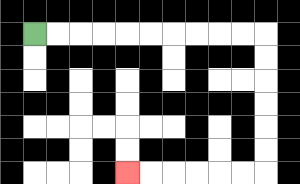{'start': '[1, 1]', 'end': '[5, 7]', 'path_directions': 'R,R,R,R,R,R,R,R,R,R,D,D,D,D,D,D,L,L,L,L,L,L', 'path_coordinates': '[[1, 1], [2, 1], [3, 1], [4, 1], [5, 1], [6, 1], [7, 1], [8, 1], [9, 1], [10, 1], [11, 1], [11, 2], [11, 3], [11, 4], [11, 5], [11, 6], [11, 7], [10, 7], [9, 7], [8, 7], [7, 7], [6, 7], [5, 7]]'}